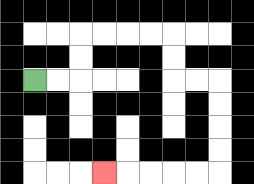{'start': '[1, 3]', 'end': '[4, 7]', 'path_directions': 'R,R,U,U,R,R,R,R,D,D,R,R,D,D,D,D,L,L,L,L,L', 'path_coordinates': '[[1, 3], [2, 3], [3, 3], [3, 2], [3, 1], [4, 1], [5, 1], [6, 1], [7, 1], [7, 2], [7, 3], [8, 3], [9, 3], [9, 4], [9, 5], [9, 6], [9, 7], [8, 7], [7, 7], [6, 7], [5, 7], [4, 7]]'}